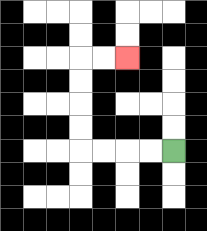{'start': '[7, 6]', 'end': '[5, 2]', 'path_directions': 'L,L,L,L,U,U,U,U,R,R', 'path_coordinates': '[[7, 6], [6, 6], [5, 6], [4, 6], [3, 6], [3, 5], [3, 4], [3, 3], [3, 2], [4, 2], [5, 2]]'}